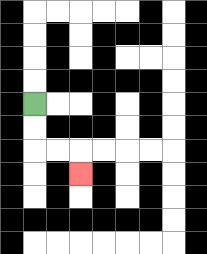{'start': '[1, 4]', 'end': '[3, 7]', 'path_directions': 'D,D,R,R,D', 'path_coordinates': '[[1, 4], [1, 5], [1, 6], [2, 6], [3, 6], [3, 7]]'}